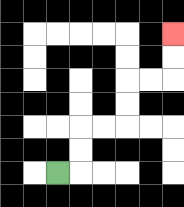{'start': '[2, 7]', 'end': '[7, 1]', 'path_directions': 'R,U,U,R,R,U,U,R,R,U,U', 'path_coordinates': '[[2, 7], [3, 7], [3, 6], [3, 5], [4, 5], [5, 5], [5, 4], [5, 3], [6, 3], [7, 3], [7, 2], [7, 1]]'}